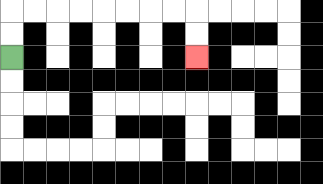{'start': '[0, 2]', 'end': '[8, 2]', 'path_directions': 'U,U,R,R,R,R,R,R,R,R,D,D', 'path_coordinates': '[[0, 2], [0, 1], [0, 0], [1, 0], [2, 0], [3, 0], [4, 0], [5, 0], [6, 0], [7, 0], [8, 0], [8, 1], [8, 2]]'}